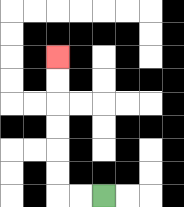{'start': '[4, 8]', 'end': '[2, 2]', 'path_directions': 'L,L,U,U,U,U,U,U', 'path_coordinates': '[[4, 8], [3, 8], [2, 8], [2, 7], [2, 6], [2, 5], [2, 4], [2, 3], [2, 2]]'}